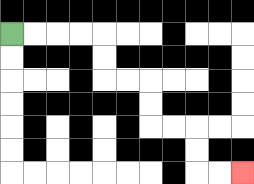{'start': '[0, 1]', 'end': '[10, 7]', 'path_directions': 'R,R,R,R,D,D,R,R,D,D,R,R,D,D,R,R', 'path_coordinates': '[[0, 1], [1, 1], [2, 1], [3, 1], [4, 1], [4, 2], [4, 3], [5, 3], [6, 3], [6, 4], [6, 5], [7, 5], [8, 5], [8, 6], [8, 7], [9, 7], [10, 7]]'}